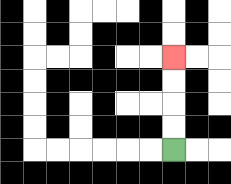{'start': '[7, 6]', 'end': '[7, 2]', 'path_directions': 'U,U,U,U', 'path_coordinates': '[[7, 6], [7, 5], [7, 4], [7, 3], [7, 2]]'}